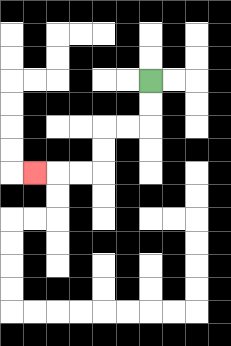{'start': '[6, 3]', 'end': '[1, 7]', 'path_directions': 'D,D,L,L,D,D,L,L,L', 'path_coordinates': '[[6, 3], [6, 4], [6, 5], [5, 5], [4, 5], [4, 6], [4, 7], [3, 7], [2, 7], [1, 7]]'}